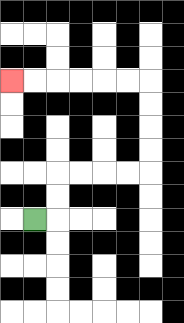{'start': '[1, 9]', 'end': '[0, 3]', 'path_directions': 'R,U,U,R,R,R,R,U,U,U,U,L,L,L,L,L,L', 'path_coordinates': '[[1, 9], [2, 9], [2, 8], [2, 7], [3, 7], [4, 7], [5, 7], [6, 7], [6, 6], [6, 5], [6, 4], [6, 3], [5, 3], [4, 3], [3, 3], [2, 3], [1, 3], [0, 3]]'}